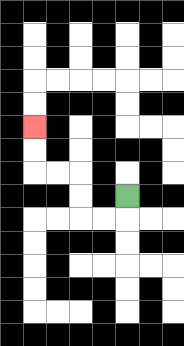{'start': '[5, 8]', 'end': '[1, 5]', 'path_directions': 'D,L,L,U,U,L,L,U,U', 'path_coordinates': '[[5, 8], [5, 9], [4, 9], [3, 9], [3, 8], [3, 7], [2, 7], [1, 7], [1, 6], [1, 5]]'}